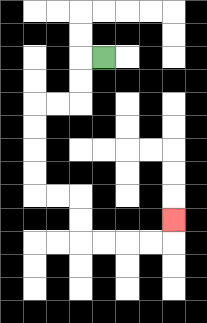{'start': '[4, 2]', 'end': '[7, 9]', 'path_directions': 'L,D,D,L,L,D,D,D,D,R,R,D,D,R,R,R,R,U', 'path_coordinates': '[[4, 2], [3, 2], [3, 3], [3, 4], [2, 4], [1, 4], [1, 5], [1, 6], [1, 7], [1, 8], [2, 8], [3, 8], [3, 9], [3, 10], [4, 10], [5, 10], [6, 10], [7, 10], [7, 9]]'}